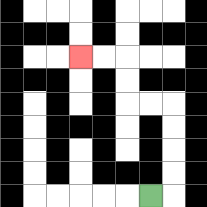{'start': '[6, 8]', 'end': '[3, 2]', 'path_directions': 'R,U,U,U,U,L,L,U,U,L,L', 'path_coordinates': '[[6, 8], [7, 8], [7, 7], [7, 6], [7, 5], [7, 4], [6, 4], [5, 4], [5, 3], [5, 2], [4, 2], [3, 2]]'}